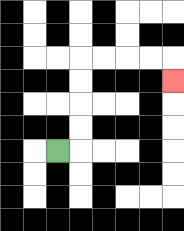{'start': '[2, 6]', 'end': '[7, 3]', 'path_directions': 'R,U,U,U,U,R,R,R,R,D', 'path_coordinates': '[[2, 6], [3, 6], [3, 5], [3, 4], [3, 3], [3, 2], [4, 2], [5, 2], [6, 2], [7, 2], [7, 3]]'}